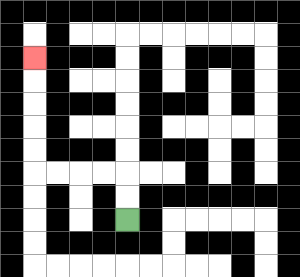{'start': '[5, 9]', 'end': '[1, 2]', 'path_directions': 'U,U,L,L,L,L,U,U,U,U,U', 'path_coordinates': '[[5, 9], [5, 8], [5, 7], [4, 7], [3, 7], [2, 7], [1, 7], [1, 6], [1, 5], [1, 4], [1, 3], [1, 2]]'}